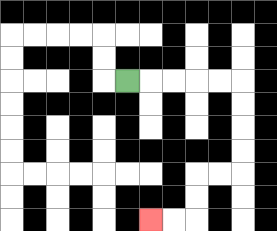{'start': '[5, 3]', 'end': '[6, 9]', 'path_directions': 'R,R,R,R,R,D,D,D,D,L,L,D,D,L,L', 'path_coordinates': '[[5, 3], [6, 3], [7, 3], [8, 3], [9, 3], [10, 3], [10, 4], [10, 5], [10, 6], [10, 7], [9, 7], [8, 7], [8, 8], [8, 9], [7, 9], [6, 9]]'}